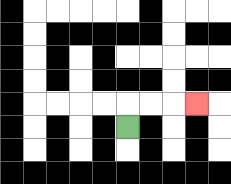{'start': '[5, 5]', 'end': '[8, 4]', 'path_directions': 'U,R,R,R', 'path_coordinates': '[[5, 5], [5, 4], [6, 4], [7, 4], [8, 4]]'}